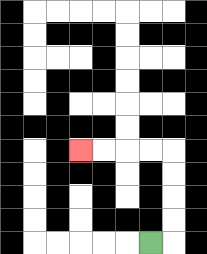{'start': '[6, 10]', 'end': '[3, 6]', 'path_directions': 'R,U,U,U,U,L,L,L,L', 'path_coordinates': '[[6, 10], [7, 10], [7, 9], [7, 8], [7, 7], [7, 6], [6, 6], [5, 6], [4, 6], [3, 6]]'}